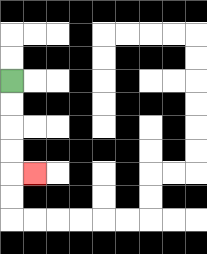{'start': '[0, 3]', 'end': '[1, 7]', 'path_directions': 'D,D,D,D,R', 'path_coordinates': '[[0, 3], [0, 4], [0, 5], [0, 6], [0, 7], [1, 7]]'}